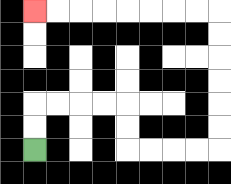{'start': '[1, 6]', 'end': '[1, 0]', 'path_directions': 'U,U,R,R,R,R,D,D,R,R,R,R,U,U,U,U,U,U,L,L,L,L,L,L,L,L', 'path_coordinates': '[[1, 6], [1, 5], [1, 4], [2, 4], [3, 4], [4, 4], [5, 4], [5, 5], [5, 6], [6, 6], [7, 6], [8, 6], [9, 6], [9, 5], [9, 4], [9, 3], [9, 2], [9, 1], [9, 0], [8, 0], [7, 0], [6, 0], [5, 0], [4, 0], [3, 0], [2, 0], [1, 0]]'}